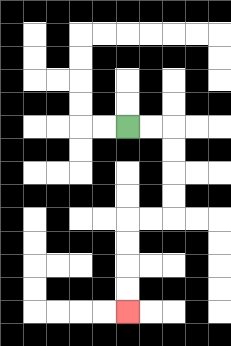{'start': '[5, 5]', 'end': '[5, 13]', 'path_directions': 'R,R,D,D,D,D,L,L,D,D,D,D', 'path_coordinates': '[[5, 5], [6, 5], [7, 5], [7, 6], [7, 7], [7, 8], [7, 9], [6, 9], [5, 9], [5, 10], [5, 11], [5, 12], [5, 13]]'}